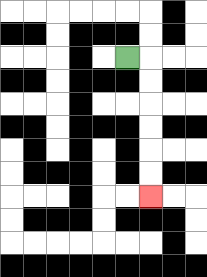{'start': '[5, 2]', 'end': '[6, 8]', 'path_directions': 'R,D,D,D,D,D,D', 'path_coordinates': '[[5, 2], [6, 2], [6, 3], [6, 4], [6, 5], [6, 6], [6, 7], [6, 8]]'}